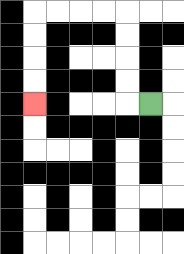{'start': '[6, 4]', 'end': '[1, 4]', 'path_directions': 'L,U,U,U,U,L,L,L,L,D,D,D,D', 'path_coordinates': '[[6, 4], [5, 4], [5, 3], [5, 2], [5, 1], [5, 0], [4, 0], [3, 0], [2, 0], [1, 0], [1, 1], [1, 2], [1, 3], [1, 4]]'}